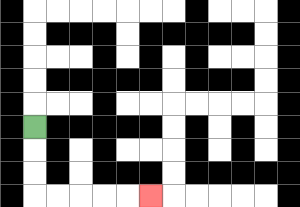{'start': '[1, 5]', 'end': '[6, 8]', 'path_directions': 'D,D,D,R,R,R,R,R', 'path_coordinates': '[[1, 5], [1, 6], [1, 7], [1, 8], [2, 8], [3, 8], [4, 8], [5, 8], [6, 8]]'}